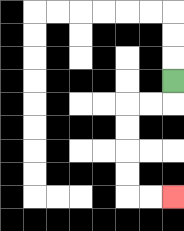{'start': '[7, 3]', 'end': '[7, 8]', 'path_directions': 'D,L,L,D,D,D,D,R,R', 'path_coordinates': '[[7, 3], [7, 4], [6, 4], [5, 4], [5, 5], [5, 6], [5, 7], [5, 8], [6, 8], [7, 8]]'}